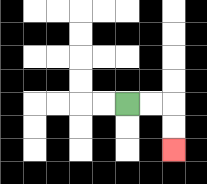{'start': '[5, 4]', 'end': '[7, 6]', 'path_directions': 'R,R,D,D', 'path_coordinates': '[[5, 4], [6, 4], [7, 4], [7, 5], [7, 6]]'}